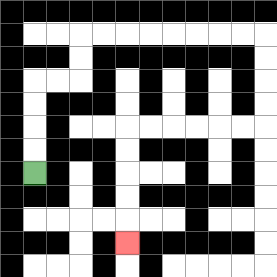{'start': '[1, 7]', 'end': '[5, 10]', 'path_directions': 'U,U,U,U,R,R,U,U,R,R,R,R,R,R,R,R,D,D,D,D,L,L,L,L,L,L,D,D,D,D,D', 'path_coordinates': '[[1, 7], [1, 6], [1, 5], [1, 4], [1, 3], [2, 3], [3, 3], [3, 2], [3, 1], [4, 1], [5, 1], [6, 1], [7, 1], [8, 1], [9, 1], [10, 1], [11, 1], [11, 2], [11, 3], [11, 4], [11, 5], [10, 5], [9, 5], [8, 5], [7, 5], [6, 5], [5, 5], [5, 6], [5, 7], [5, 8], [5, 9], [5, 10]]'}